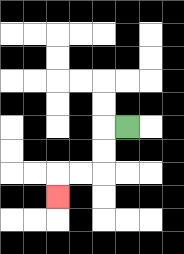{'start': '[5, 5]', 'end': '[2, 8]', 'path_directions': 'L,D,D,L,L,D', 'path_coordinates': '[[5, 5], [4, 5], [4, 6], [4, 7], [3, 7], [2, 7], [2, 8]]'}